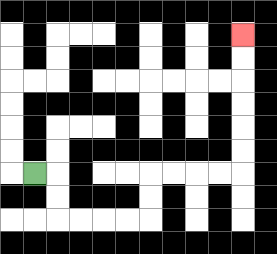{'start': '[1, 7]', 'end': '[10, 1]', 'path_directions': 'R,D,D,R,R,R,R,U,U,R,R,R,R,U,U,U,U,U,U', 'path_coordinates': '[[1, 7], [2, 7], [2, 8], [2, 9], [3, 9], [4, 9], [5, 9], [6, 9], [6, 8], [6, 7], [7, 7], [8, 7], [9, 7], [10, 7], [10, 6], [10, 5], [10, 4], [10, 3], [10, 2], [10, 1]]'}